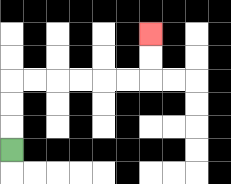{'start': '[0, 6]', 'end': '[6, 1]', 'path_directions': 'U,U,U,R,R,R,R,R,R,U,U', 'path_coordinates': '[[0, 6], [0, 5], [0, 4], [0, 3], [1, 3], [2, 3], [3, 3], [4, 3], [5, 3], [6, 3], [6, 2], [6, 1]]'}